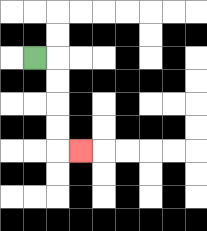{'start': '[1, 2]', 'end': '[3, 6]', 'path_directions': 'R,D,D,D,D,R', 'path_coordinates': '[[1, 2], [2, 2], [2, 3], [2, 4], [2, 5], [2, 6], [3, 6]]'}